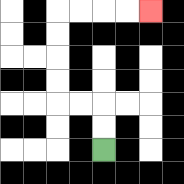{'start': '[4, 6]', 'end': '[6, 0]', 'path_directions': 'U,U,L,L,U,U,U,U,R,R,R,R', 'path_coordinates': '[[4, 6], [4, 5], [4, 4], [3, 4], [2, 4], [2, 3], [2, 2], [2, 1], [2, 0], [3, 0], [4, 0], [5, 0], [6, 0]]'}